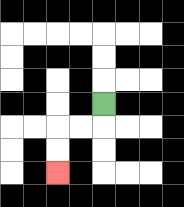{'start': '[4, 4]', 'end': '[2, 7]', 'path_directions': 'D,L,L,D,D', 'path_coordinates': '[[4, 4], [4, 5], [3, 5], [2, 5], [2, 6], [2, 7]]'}